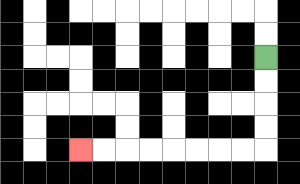{'start': '[11, 2]', 'end': '[3, 6]', 'path_directions': 'D,D,D,D,L,L,L,L,L,L,L,L', 'path_coordinates': '[[11, 2], [11, 3], [11, 4], [11, 5], [11, 6], [10, 6], [9, 6], [8, 6], [7, 6], [6, 6], [5, 6], [4, 6], [3, 6]]'}